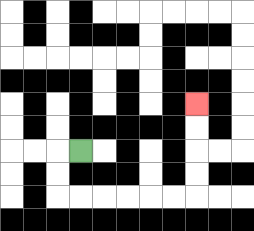{'start': '[3, 6]', 'end': '[8, 4]', 'path_directions': 'L,D,D,R,R,R,R,R,R,U,U,U,U', 'path_coordinates': '[[3, 6], [2, 6], [2, 7], [2, 8], [3, 8], [4, 8], [5, 8], [6, 8], [7, 8], [8, 8], [8, 7], [8, 6], [8, 5], [8, 4]]'}